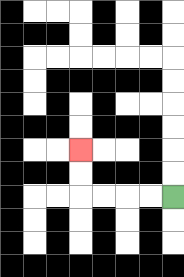{'start': '[7, 8]', 'end': '[3, 6]', 'path_directions': 'L,L,L,L,U,U', 'path_coordinates': '[[7, 8], [6, 8], [5, 8], [4, 8], [3, 8], [3, 7], [3, 6]]'}